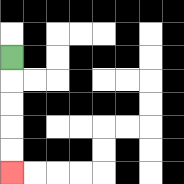{'start': '[0, 2]', 'end': '[0, 7]', 'path_directions': 'D,D,D,D,D', 'path_coordinates': '[[0, 2], [0, 3], [0, 4], [0, 5], [0, 6], [0, 7]]'}